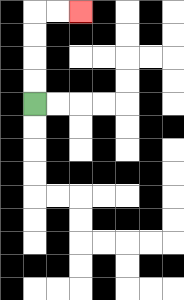{'start': '[1, 4]', 'end': '[3, 0]', 'path_directions': 'U,U,U,U,R,R', 'path_coordinates': '[[1, 4], [1, 3], [1, 2], [1, 1], [1, 0], [2, 0], [3, 0]]'}